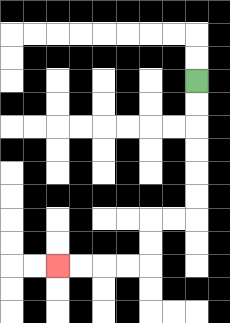{'start': '[8, 3]', 'end': '[2, 11]', 'path_directions': 'D,D,D,D,D,D,L,L,D,D,L,L,L,L', 'path_coordinates': '[[8, 3], [8, 4], [8, 5], [8, 6], [8, 7], [8, 8], [8, 9], [7, 9], [6, 9], [6, 10], [6, 11], [5, 11], [4, 11], [3, 11], [2, 11]]'}